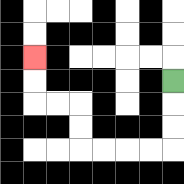{'start': '[7, 3]', 'end': '[1, 2]', 'path_directions': 'D,D,D,L,L,L,L,U,U,L,L,U,U', 'path_coordinates': '[[7, 3], [7, 4], [7, 5], [7, 6], [6, 6], [5, 6], [4, 6], [3, 6], [3, 5], [3, 4], [2, 4], [1, 4], [1, 3], [1, 2]]'}